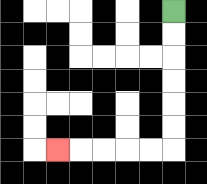{'start': '[7, 0]', 'end': '[2, 6]', 'path_directions': 'D,D,D,D,D,D,L,L,L,L,L', 'path_coordinates': '[[7, 0], [7, 1], [7, 2], [7, 3], [7, 4], [7, 5], [7, 6], [6, 6], [5, 6], [4, 6], [3, 6], [2, 6]]'}